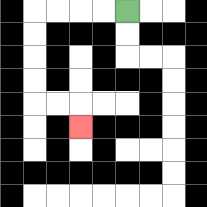{'start': '[5, 0]', 'end': '[3, 5]', 'path_directions': 'L,L,L,L,D,D,D,D,R,R,D', 'path_coordinates': '[[5, 0], [4, 0], [3, 0], [2, 0], [1, 0], [1, 1], [1, 2], [1, 3], [1, 4], [2, 4], [3, 4], [3, 5]]'}